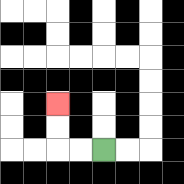{'start': '[4, 6]', 'end': '[2, 4]', 'path_directions': 'L,L,U,U', 'path_coordinates': '[[4, 6], [3, 6], [2, 6], [2, 5], [2, 4]]'}